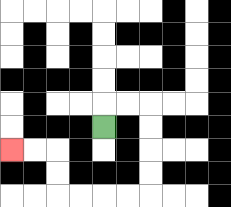{'start': '[4, 5]', 'end': '[0, 6]', 'path_directions': 'U,R,R,D,D,D,D,L,L,L,L,U,U,L,L', 'path_coordinates': '[[4, 5], [4, 4], [5, 4], [6, 4], [6, 5], [6, 6], [6, 7], [6, 8], [5, 8], [4, 8], [3, 8], [2, 8], [2, 7], [2, 6], [1, 6], [0, 6]]'}